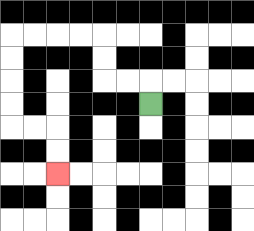{'start': '[6, 4]', 'end': '[2, 7]', 'path_directions': 'U,L,L,U,U,L,L,L,L,D,D,D,D,R,R,D,D', 'path_coordinates': '[[6, 4], [6, 3], [5, 3], [4, 3], [4, 2], [4, 1], [3, 1], [2, 1], [1, 1], [0, 1], [0, 2], [0, 3], [0, 4], [0, 5], [1, 5], [2, 5], [2, 6], [2, 7]]'}